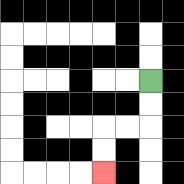{'start': '[6, 3]', 'end': '[4, 7]', 'path_directions': 'D,D,L,L,D,D', 'path_coordinates': '[[6, 3], [6, 4], [6, 5], [5, 5], [4, 5], [4, 6], [4, 7]]'}